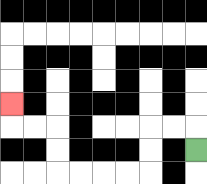{'start': '[8, 6]', 'end': '[0, 4]', 'path_directions': 'U,L,L,D,D,L,L,L,L,U,U,L,L,U', 'path_coordinates': '[[8, 6], [8, 5], [7, 5], [6, 5], [6, 6], [6, 7], [5, 7], [4, 7], [3, 7], [2, 7], [2, 6], [2, 5], [1, 5], [0, 5], [0, 4]]'}